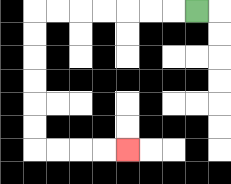{'start': '[8, 0]', 'end': '[5, 6]', 'path_directions': 'L,L,L,L,L,L,L,D,D,D,D,D,D,R,R,R,R', 'path_coordinates': '[[8, 0], [7, 0], [6, 0], [5, 0], [4, 0], [3, 0], [2, 0], [1, 0], [1, 1], [1, 2], [1, 3], [1, 4], [1, 5], [1, 6], [2, 6], [3, 6], [4, 6], [5, 6]]'}